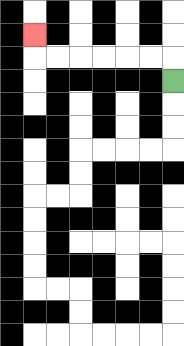{'start': '[7, 3]', 'end': '[1, 1]', 'path_directions': 'U,L,L,L,L,L,L,U', 'path_coordinates': '[[7, 3], [7, 2], [6, 2], [5, 2], [4, 2], [3, 2], [2, 2], [1, 2], [1, 1]]'}